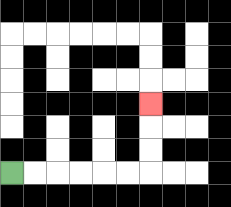{'start': '[0, 7]', 'end': '[6, 4]', 'path_directions': 'R,R,R,R,R,R,U,U,U', 'path_coordinates': '[[0, 7], [1, 7], [2, 7], [3, 7], [4, 7], [5, 7], [6, 7], [6, 6], [6, 5], [6, 4]]'}